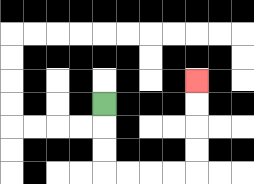{'start': '[4, 4]', 'end': '[8, 3]', 'path_directions': 'D,D,D,R,R,R,R,U,U,U,U', 'path_coordinates': '[[4, 4], [4, 5], [4, 6], [4, 7], [5, 7], [6, 7], [7, 7], [8, 7], [8, 6], [8, 5], [8, 4], [8, 3]]'}